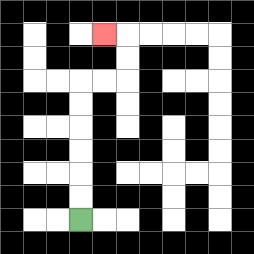{'start': '[3, 9]', 'end': '[4, 1]', 'path_directions': 'U,U,U,U,U,U,R,R,U,U,L', 'path_coordinates': '[[3, 9], [3, 8], [3, 7], [3, 6], [3, 5], [3, 4], [3, 3], [4, 3], [5, 3], [5, 2], [5, 1], [4, 1]]'}